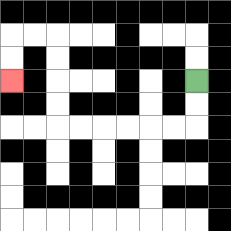{'start': '[8, 3]', 'end': '[0, 3]', 'path_directions': 'D,D,L,L,L,L,L,L,U,U,U,U,L,L,D,D', 'path_coordinates': '[[8, 3], [8, 4], [8, 5], [7, 5], [6, 5], [5, 5], [4, 5], [3, 5], [2, 5], [2, 4], [2, 3], [2, 2], [2, 1], [1, 1], [0, 1], [0, 2], [0, 3]]'}